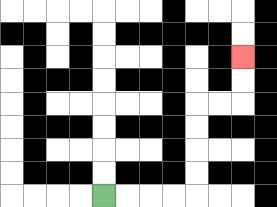{'start': '[4, 8]', 'end': '[10, 2]', 'path_directions': 'R,R,R,R,U,U,U,U,R,R,U,U', 'path_coordinates': '[[4, 8], [5, 8], [6, 8], [7, 8], [8, 8], [8, 7], [8, 6], [8, 5], [8, 4], [9, 4], [10, 4], [10, 3], [10, 2]]'}